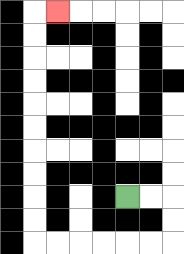{'start': '[5, 8]', 'end': '[2, 0]', 'path_directions': 'R,R,D,D,L,L,L,L,L,L,U,U,U,U,U,U,U,U,U,U,R', 'path_coordinates': '[[5, 8], [6, 8], [7, 8], [7, 9], [7, 10], [6, 10], [5, 10], [4, 10], [3, 10], [2, 10], [1, 10], [1, 9], [1, 8], [1, 7], [1, 6], [1, 5], [1, 4], [1, 3], [1, 2], [1, 1], [1, 0], [2, 0]]'}